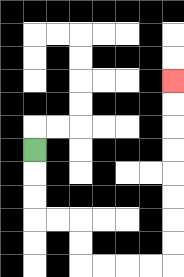{'start': '[1, 6]', 'end': '[7, 3]', 'path_directions': 'D,D,D,R,R,D,D,R,R,R,R,U,U,U,U,U,U,U,U', 'path_coordinates': '[[1, 6], [1, 7], [1, 8], [1, 9], [2, 9], [3, 9], [3, 10], [3, 11], [4, 11], [5, 11], [6, 11], [7, 11], [7, 10], [7, 9], [7, 8], [7, 7], [7, 6], [7, 5], [7, 4], [7, 3]]'}